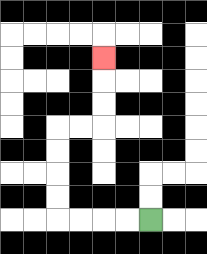{'start': '[6, 9]', 'end': '[4, 2]', 'path_directions': 'L,L,L,L,U,U,U,U,R,R,U,U,U', 'path_coordinates': '[[6, 9], [5, 9], [4, 9], [3, 9], [2, 9], [2, 8], [2, 7], [2, 6], [2, 5], [3, 5], [4, 5], [4, 4], [4, 3], [4, 2]]'}